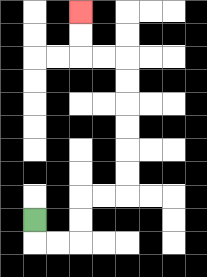{'start': '[1, 9]', 'end': '[3, 0]', 'path_directions': 'D,R,R,U,U,R,R,U,U,U,U,U,U,L,L,U,U', 'path_coordinates': '[[1, 9], [1, 10], [2, 10], [3, 10], [3, 9], [3, 8], [4, 8], [5, 8], [5, 7], [5, 6], [5, 5], [5, 4], [5, 3], [5, 2], [4, 2], [3, 2], [3, 1], [3, 0]]'}